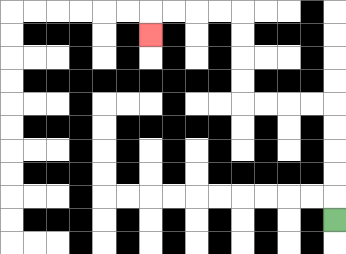{'start': '[14, 9]', 'end': '[6, 1]', 'path_directions': 'U,U,U,U,U,L,L,L,L,U,U,U,U,L,L,L,L,D', 'path_coordinates': '[[14, 9], [14, 8], [14, 7], [14, 6], [14, 5], [14, 4], [13, 4], [12, 4], [11, 4], [10, 4], [10, 3], [10, 2], [10, 1], [10, 0], [9, 0], [8, 0], [7, 0], [6, 0], [6, 1]]'}